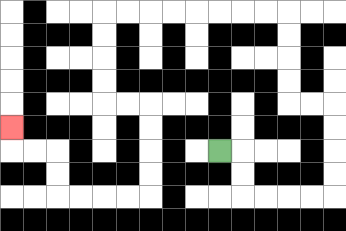{'start': '[9, 6]', 'end': '[0, 5]', 'path_directions': 'R,D,D,R,R,R,R,U,U,U,U,L,L,U,U,U,U,L,L,L,L,L,L,L,L,D,D,D,D,R,R,D,D,D,D,L,L,L,L,U,U,L,L,U', 'path_coordinates': '[[9, 6], [10, 6], [10, 7], [10, 8], [11, 8], [12, 8], [13, 8], [14, 8], [14, 7], [14, 6], [14, 5], [14, 4], [13, 4], [12, 4], [12, 3], [12, 2], [12, 1], [12, 0], [11, 0], [10, 0], [9, 0], [8, 0], [7, 0], [6, 0], [5, 0], [4, 0], [4, 1], [4, 2], [4, 3], [4, 4], [5, 4], [6, 4], [6, 5], [6, 6], [6, 7], [6, 8], [5, 8], [4, 8], [3, 8], [2, 8], [2, 7], [2, 6], [1, 6], [0, 6], [0, 5]]'}